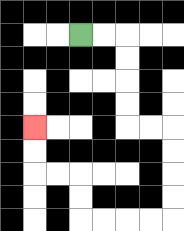{'start': '[3, 1]', 'end': '[1, 5]', 'path_directions': 'R,R,D,D,D,D,R,R,D,D,D,D,L,L,L,L,U,U,L,L,U,U', 'path_coordinates': '[[3, 1], [4, 1], [5, 1], [5, 2], [5, 3], [5, 4], [5, 5], [6, 5], [7, 5], [7, 6], [7, 7], [7, 8], [7, 9], [6, 9], [5, 9], [4, 9], [3, 9], [3, 8], [3, 7], [2, 7], [1, 7], [1, 6], [1, 5]]'}